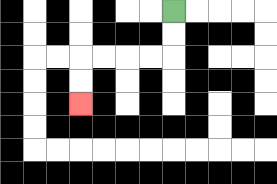{'start': '[7, 0]', 'end': '[3, 4]', 'path_directions': 'D,D,L,L,L,L,D,D', 'path_coordinates': '[[7, 0], [7, 1], [7, 2], [6, 2], [5, 2], [4, 2], [3, 2], [3, 3], [3, 4]]'}